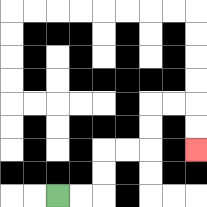{'start': '[2, 8]', 'end': '[8, 6]', 'path_directions': 'R,R,U,U,R,R,U,U,R,R,D,D', 'path_coordinates': '[[2, 8], [3, 8], [4, 8], [4, 7], [4, 6], [5, 6], [6, 6], [6, 5], [6, 4], [7, 4], [8, 4], [8, 5], [8, 6]]'}